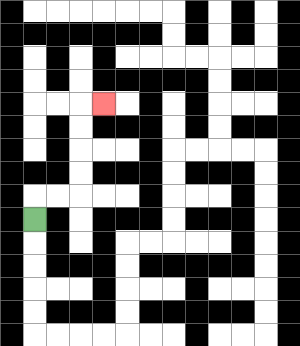{'start': '[1, 9]', 'end': '[4, 4]', 'path_directions': 'U,R,R,U,U,U,U,R', 'path_coordinates': '[[1, 9], [1, 8], [2, 8], [3, 8], [3, 7], [3, 6], [3, 5], [3, 4], [4, 4]]'}